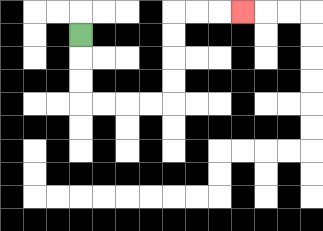{'start': '[3, 1]', 'end': '[10, 0]', 'path_directions': 'D,D,D,R,R,R,R,U,U,U,U,R,R,R', 'path_coordinates': '[[3, 1], [3, 2], [3, 3], [3, 4], [4, 4], [5, 4], [6, 4], [7, 4], [7, 3], [7, 2], [7, 1], [7, 0], [8, 0], [9, 0], [10, 0]]'}